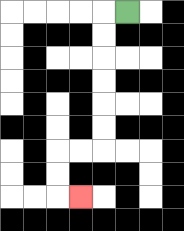{'start': '[5, 0]', 'end': '[3, 8]', 'path_directions': 'L,D,D,D,D,D,D,L,L,D,D,R', 'path_coordinates': '[[5, 0], [4, 0], [4, 1], [4, 2], [4, 3], [4, 4], [4, 5], [4, 6], [3, 6], [2, 6], [2, 7], [2, 8], [3, 8]]'}